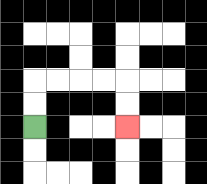{'start': '[1, 5]', 'end': '[5, 5]', 'path_directions': 'U,U,R,R,R,R,D,D', 'path_coordinates': '[[1, 5], [1, 4], [1, 3], [2, 3], [3, 3], [4, 3], [5, 3], [5, 4], [5, 5]]'}